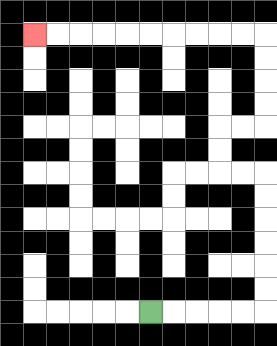{'start': '[6, 13]', 'end': '[1, 1]', 'path_directions': 'R,R,R,R,R,U,U,U,U,U,U,L,L,U,U,R,R,U,U,U,U,L,L,L,L,L,L,L,L,L,L', 'path_coordinates': '[[6, 13], [7, 13], [8, 13], [9, 13], [10, 13], [11, 13], [11, 12], [11, 11], [11, 10], [11, 9], [11, 8], [11, 7], [10, 7], [9, 7], [9, 6], [9, 5], [10, 5], [11, 5], [11, 4], [11, 3], [11, 2], [11, 1], [10, 1], [9, 1], [8, 1], [7, 1], [6, 1], [5, 1], [4, 1], [3, 1], [2, 1], [1, 1]]'}